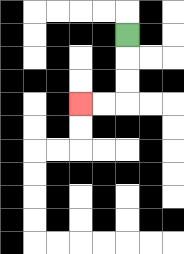{'start': '[5, 1]', 'end': '[3, 4]', 'path_directions': 'D,D,D,L,L', 'path_coordinates': '[[5, 1], [5, 2], [5, 3], [5, 4], [4, 4], [3, 4]]'}